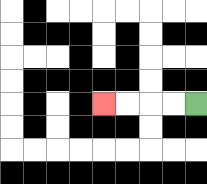{'start': '[8, 4]', 'end': '[4, 4]', 'path_directions': 'L,L,L,L', 'path_coordinates': '[[8, 4], [7, 4], [6, 4], [5, 4], [4, 4]]'}